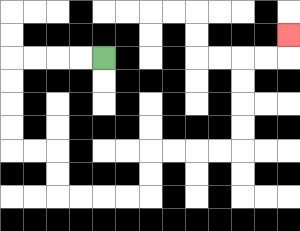{'start': '[4, 2]', 'end': '[12, 1]', 'path_directions': 'L,L,L,L,D,D,D,D,R,R,D,D,R,R,R,R,U,U,R,R,R,R,U,U,U,U,R,R,U', 'path_coordinates': '[[4, 2], [3, 2], [2, 2], [1, 2], [0, 2], [0, 3], [0, 4], [0, 5], [0, 6], [1, 6], [2, 6], [2, 7], [2, 8], [3, 8], [4, 8], [5, 8], [6, 8], [6, 7], [6, 6], [7, 6], [8, 6], [9, 6], [10, 6], [10, 5], [10, 4], [10, 3], [10, 2], [11, 2], [12, 2], [12, 1]]'}